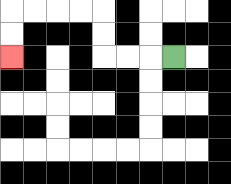{'start': '[7, 2]', 'end': '[0, 2]', 'path_directions': 'L,L,L,U,U,L,L,L,L,D,D', 'path_coordinates': '[[7, 2], [6, 2], [5, 2], [4, 2], [4, 1], [4, 0], [3, 0], [2, 0], [1, 0], [0, 0], [0, 1], [0, 2]]'}